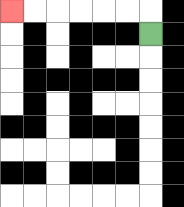{'start': '[6, 1]', 'end': '[0, 0]', 'path_directions': 'U,L,L,L,L,L,L', 'path_coordinates': '[[6, 1], [6, 0], [5, 0], [4, 0], [3, 0], [2, 0], [1, 0], [0, 0]]'}